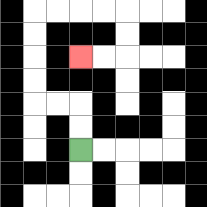{'start': '[3, 6]', 'end': '[3, 2]', 'path_directions': 'U,U,L,L,U,U,U,U,R,R,R,R,D,D,L,L', 'path_coordinates': '[[3, 6], [3, 5], [3, 4], [2, 4], [1, 4], [1, 3], [1, 2], [1, 1], [1, 0], [2, 0], [3, 0], [4, 0], [5, 0], [5, 1], [5, 2], [4, 2], [3, 2]]'}